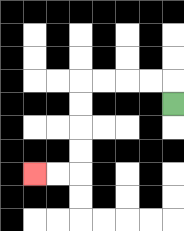{'start': '[7, 4]', 'end': '[1, 7]', 'path_directions': 'U,L,L,L,L,D,D,D,D,L,L', 'path_coordinates': '[[7, 4], [7, 3], [6, 3], [5, 3], [4, 3], [3, 3], [3, 4], [3, 5], [3, 6], [3, 7], [2, 7], [1, 7]]'}